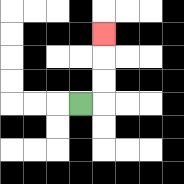{'start': '[3, 4]', 'end': '[4, 1]', 'path_directions': 'R,U,U,U', 'path_coordinates': '[[3, 4], [4, 4], [4, 3], [4, 2], [4, 1]]'}